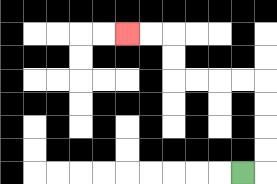{'start': '[10, 7]', 'end': '[5, 1]', 'path_directions': 'R,U,U,U,U,L,L,L,L,U,U,L,L', 'path_coordinates': '[[10, 7], [11, 7], [11, 6], [11, 5], [11, 4], [11, 3], [10, 3], [9, 3], [8, 3], [7, 3], [7, 2], [7, 1], [6, 1], [5, 1]]'}